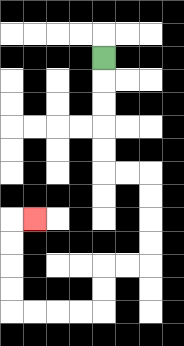{'start': '[4, 2]', 'end': '[1, 9]', 'path_directions': 'D,D,D,D,D,R,R,D,D,D,D,L,L,D,D,L,L,L,L,U,U,U,U,R', 'path_coordinates': '[[4, 2], [4, 3], [4, 4], [4, 5], [4, 6], [4, 7], [5, 7], [6, 7], [6, 8], [6, 9], [6, 10], [6, 11], [5, 11], [4, 11], [4, 12], [4, 13], [3, 13], [2, 13], [1, 13], [0, 13], [0, 12], [0, 11], [0, 10], [0, 9], [1, 9]]'}